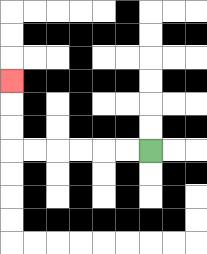{'start': '[6, 6]', 'end': '[0, 3]', 'path_directions': 'L,L,L,L,L,L,U,U,U', 'path_coordinates': '[[6, 6], [5, 6], [4, 6], [3, 6], [2, 6], [1, 6], [0, 6], [0, 5], [0, 4], [0, 3]]'}